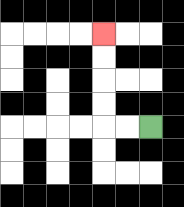{'start': '[6, 5]', 'end': '[4, 1]', 'path_directions': 'L,L,U,U,U,U', 'path_coordinates': '[[6, 5], [5, 5], [4, 5], [4, 4], [4, 3], [4, 2], [4, 1]]'}